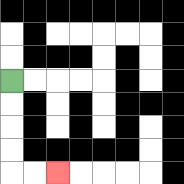{'start': '[0, 3]', 'end': '[2, 7]', 'path_directions': 'D,D,D,D,R,R', 'path_coordinates': '[[0, 3], [0, 4], [0, 5], [0, 6], [0, 7], [1, 7], [2, 7]]'}